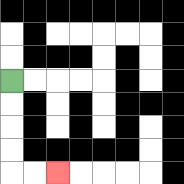{'start': '[0, 3]', 'end': '[2, 7]', 'path_directions': 'D,D,D,D,R,R', 'path_coordinates': '[[0, 3], [0, 4], [0, 5], [0, 6], [0, 7], [1, 7], [2, 7]]'}